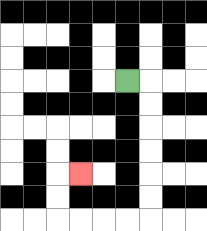{'start': '[5, 3]', 'end': '[3, 7]', 'path_directions': 'R,D,D,D,D,D,D,L,L,L,L,U,U,R', 'path_coordinates': '[[5, 3], [6, 3], [6, 4], [6, 5], [6, 6], [6, 7], [6, 8], [6, 9], [5, 9], [4, 9], [3, 9], [2, 9], [2, 8], [2, 7], [3, 7]]'}